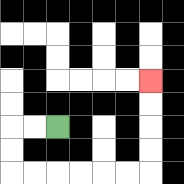{'start': '[2, 5]', 'end': '[6, 3]', 'path_directions': 'L,L,D,D,R,R,R,R,R,R,U,U,U,U', 'path_coordinates': '[[2, 5], [1, 5], [0, 5], [0, 6], [0, 7], [1, 7], [2, 7], [3, 7], [4, 7], [5, 7], [6, 7], [6, 6], [6, 5], [6, 4], [6, 3]]'}